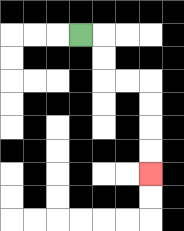{'start': '[3, 1]', 'end': '[6, 7]', 'path_directions': 'R,D,D,R,R,D,D,D,D', 'path_coordinates': '[[3, 1], [4, 1], [4, 2], [4, 3], [5, 3], [6, 3], [6, 4], [6, 5], [6, 6], [6, 7]]'}